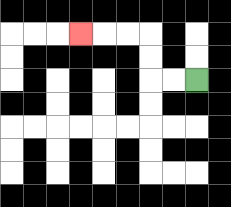{'start': '[8, 3]', 'end': '[3, 1]', 'path_directions': 'L,L,U,U,L,L,L', 'path_coordinates': '[[8, 3], [7, 3], [6, 3], [6, 2], [6, 1], [5, 1], [4, 1], [3, 1]]'}